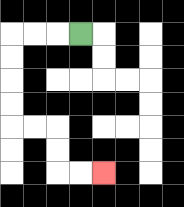{'start': '[3, 1]', 'end': '[4, 7]', 'path_directions': 'L,L,L,D,D,D,D,R,R,D,D,R,R', 'path_coordinates': '[[3, 1], [2, 1], [1, 1], [0, 1], [0, 2], [0, 3], [0, 4], [0, 5], [1, 5], [2, 5], [2, 6], [2, 7], [3, 7], [4, 7]]'}